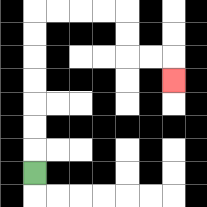{'start': '[1, 7]', 'end': '[7, 3]', 'path_directions': 'U,U,U,U,U,U,U,R,R,R,R,D,D,R,R,D', 'path_coordinates': '[[1, 7], [1, 6], [1, 5], [1, 4], [1, 3], [1, 2], [1, 1], [1, 0], [2, 0], [3, 0], [4, 0], [5, 0], [5, 1], [5, 2], [6, 2], [7, 2], [7, 3]]'}